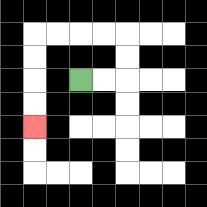{'start': '[3, 3]', 'end': '[1, 5]', 'path_directions': 'R,R,U,U,L,L,L,L,D,D,D,D', 'path_coordinates': '[[3, 3], [4, 3], [5, 3], [5, 2], [5, 1], [4, 1], [3, 1], [2, 1], [1, 1], [1, 2], [1, 3], [1, 4], [1, 5]]'}